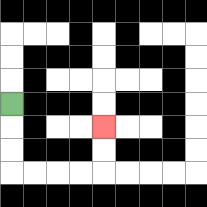{'start': '[0, 4]', 'end': '[4, 5]', 'path_directions': 'D,D,D,R,R,R,R,U,U', 'path_coordinates': '[[0, 4], [0, 5], [0, 6], [0, 7], [1, 7], [2, 7], [3, 7], [4, 7], [4, 6], [4, 5]]'}